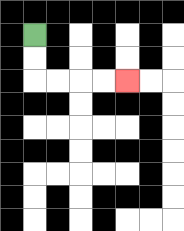{'start': '[1, 1]', 'end': '[5, 3]', 'path_directions': 'D,D,R,R,R,R', 'path_coordinates': '[[1, 1], [1, 2], [1, 3], [2, 3], [3, 3], [4, 3], [5, 3]]'}